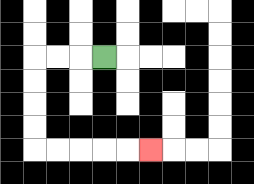{'start': '[4, 2]', 'end': '[6, 6]', 'path_directions': 'L,L,L,D,D,D,D,R,R,R,R,R', 'path_coordinates': '[[4, 2], [3, 2], [2, 2], [1, 2], [1, 3], [1, 4], [1, 5], [1, 6], [2, 6], [3, 6], [4, 6], [5, 6], [6, 6]]'}